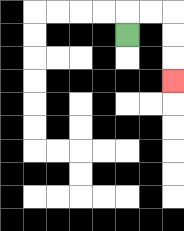{'start': '[5, 1]', 'end': '[7, 3]', 'path_directions': 'U,R,R,D,D,D', 'path_coordinates': '[[5, 1], [5, 0], [6, 0], [7, 0], [7, 1], [7, 2], [7, 3]]'}